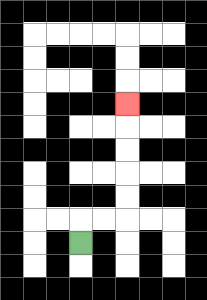{'start': '[3, 10]', 'end': '[5, 4]', 'path_directions': 'U,R,R,U,U,U,U,U', 'path_coordinates': '[[3, 10], [3, 9], [4, 9], [5, 9], [5, 8], [5, 7], [5, 6], [5, 5], [5, 4]]'}